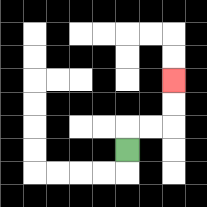{'start': '[5, 6]', 'end': '[7, 3]', 'path_directions': 'U,R,R,U,U', 'path_coordinates': '[[5, 6], [5, 5], [6, 5], [7, 5], [7, 4], [7, 3]]'}